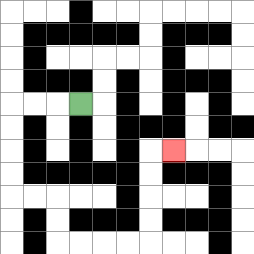{'start': '[3, 4]', 'end': '[7, 6]', 'path_directions': 'L,L,L,D,D,D,D,R,R,D,D,R,R,R,R,U,U,U,U,R', 'path_coordinates': '[[3, 4], [2, 4], [1, 4], [0, 4], [0, 5], [0, 6], [0, 7], [0, 8], [1, 8], [2, 8], [2, 9], [2, 10], [3, 10], [4, 10], [5, 10], [6, 10], [6, 9], [6, 8], [6, 7], [6, 6], [7, 6]]'}